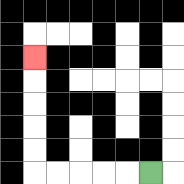{'start': '[6, 7]', 'end': '[1, 2]', 'path_directions': 'L,L,L,L,L,U,U,U,U,U', 'path_coordinates': '[[6, 7], [5, 7], [4, 7], [3, 7], [2, 7], [1, 7], [1, 6], [1, 5], [1, 4], [1, 3], [1, 2]]'}